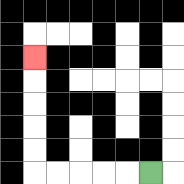{'start': '[6, 7]', 'end': '[1, 2]', 'path_directions': 'L,L,L,L,L,U,U,U,U,U', 'path_coordinates': '[[6, 7], [5, 7], [4, 7], [3, 7], [2, 7], [1, 7], [1, 6], [1, 5], [1, 4], [1, 3], [1, 2]]'}